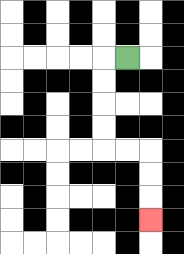{'start': '[5, 2]', 'end': '[6, 9]', 'path_directions': 'L,D,D,D,D,R,R,D,D,D', 'path_coordinates': '[[5, 2], [4, 2], [4, 3], [4, 4], [4, 5], [4, 6], [5, 6], [6, 6], [6, 7], [6, 8], [6, 9]]'}